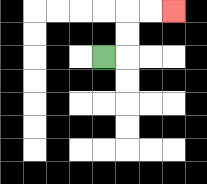{'start': '[4, 2]', 'end': '[7, 0]', 'path_directions': 'R,U,U,R,R', 'path_coordinates': '[[4, 2], [5, 2], [5, 1], [5, 0], [6, 0], [7, 0]]'}